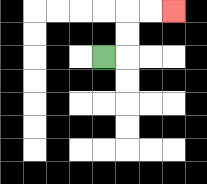{'start': '[4, 2]', 'end': '[7, 0]', 'path_directions': 'R,U,U,R,R', 'path_coordinates': '[[4, 2], [5, 2], [5, 1], [5, 0], [6, 0], [7, 0]]'}